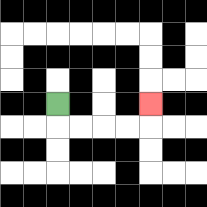{'start': '[2, 4]', 'end': '[6, 4]', 'path_directions': 'D,R,R,R,R,U', 'path_coordinates': '[[2, 4], [2, 5], [3, 5], [4, 5], [5, 5], [6, 5], [6, 4]]'}